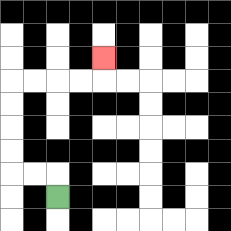{'start': '[2, 8]', 'end': '[4, 2]', 'path_directions': 'U,L,L,U,U,U,U,R,R,R,R,U', 'path_coordinates': '[[2, 8], [2, 7], [1, 7], [0, 7], [0, 6], [0, 5], [0, 4], [0, 3], [1, 3], [2, 3], [3, 3], [4, 3], [4, 2]]'}